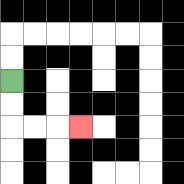{'start': '[0, 3]', 'end': '[3, 5]', 'path_directions': 'D,D,R,R,R', 'path_coordinates': '[[0, 3], [0, 4], [0, 5], [1, 5], [2, 5], [3, 5]]'}